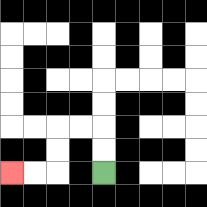{'start': '[4, 7]', 'end': '[0, 7]', 'path_directions': 'U,U,L,L,D,D,L,L', 'path_coordinates': '[[4, 7], [4, 6], [4, 5], [3, 5], [2, 5], [2, 6], [2, 7], [1, 7], [0, 7]]'}